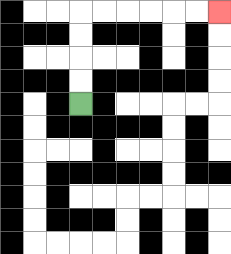{'start': '[3, 4]', 'end': '[9, 0]', 'path_directions': 'U,U,U,U,R,R,R,R,R,R', 'path_coordinates': '[[3, 4], [3, 3], [3, 2], [3, 1], [3, 0], [4, 0], [5, 0], [6, 0], [7, 0], [8, 0], [9, 0]]'}